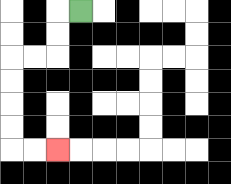{'start': '[3, 0]', 'end': '[2, 6]', 'path_directions': 'L,D,D,L,L,D,D,D,D,R,R', 'path_coordinates': '[[3, 0], [2, 0], [2, 1], [2, 2], [1, 2], [0, 2], [0, 3], [0, 4], [0, 5], [0, 6], [1, 6], [2, 6]]'}